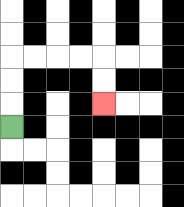{'start': '[0, 5]', 'end': '[4, 4]', 'path_directions': 'U,U,U,R,R,R,R,D,D', 'path_coordinates': '[[0, 5], [0, 4], [0, 3], [0, 2], [1, 2], [2, 2], [3, 2], [4, 2], [4, 3], [4, 4]]'}